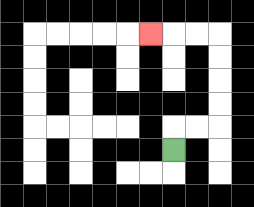{'start': '[7, 6]', 'end': '[6, 1]', 'path_directions': 'U,R,R,U,U,U,U,L,L,L', 'path_coordinates': '[[7, 6], [7, 5], [8, 5], [9, 5], [9, 4], [9, 3], [9, 2], [9, 1], [8, 1], [7, 1], [6, 1]]'}